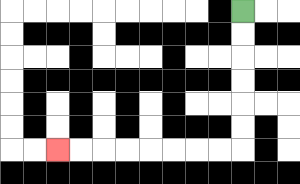{'start': '[10, 0]', 'end': '[2, 6]', 'path_directions': 'D,D,D,D,D,D,L,L,L,L,L,L,L,L', 'path_coordinates': '[[10, 0], [10, 1], [10, 2], [10, 3], [10, 4], [10, 5], [10, 6], [9, 6], [8, 6], [7, 6], [6, 6], [5, 6], [4, 6], [3, 6], [2, 6]]'}